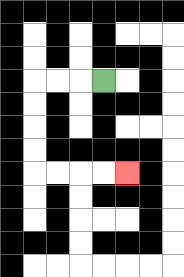{'start': '[4, 3]', 'end': '[5, 7]', 'path_directions': 'L,L,L,D,D,D,D,R,R,R,R', 'path_coordinates': '[[4, 3], [3, 3], [2, 3], [1, 3], [1, 4], [1, 5], [1, 6], [1, 7], [2, 7], [3, 7], [4, 7], [5, 7]]'}